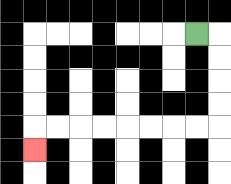{'start': '[8, 1]', 'end': '[1, 6]', 'path_directions': 'R,D,D,D,D,L,L,L,L,L,L,L,L,D', 'path_coordinates': '[[8, 1], [9, 1], [9, 2], [9, 3], [9, 4], [9, 5], [8, 5], [7, 5], [6, 5], [5, 5], [4, 5], [3, 5], [2, 5], [1, 5], [1, 6]]'}